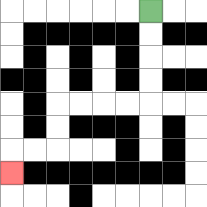{'start': '[6, 0]', 'end': '[0, 7]', 'path_directions': 'D,D,D,D,L,L,L,L,D,D,L,L,D', 'path_coordinates': '[[6, 0], [6, 1], [6, 2], [6, 3], [6, 4], [5, 4], [4, 4], [3, 4], [2, 4], [2, 5], [2, 6], [1, 6], [0, 6], [0, 7]]'}